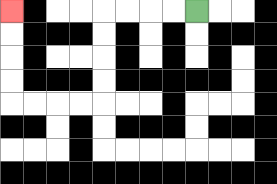{'start': '[8, 0]', 'end': '[0, 0]', 'path_directions': 'L,L,L,L,D,D,D,D,L,L,L,L,U,U,U,U', 'path_coordinates': '[[8, 0], [7, 0], [6, 0], [5, 0], [4, 0], [4, 1], [4, 2], [4, 3], [4, 4], [3, 4], [2, 4], [1, 4], [0, 4], [0, 3], [0, 2], [0, 1], [0, 0]]'}